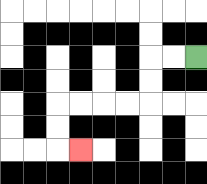{'start': '[8, 2]', 'end': '[3, 6]', 'path_directions': 'L,L,D,D,L,L,L,L,D,D,R', 'path_coordinates': '[[8, 2], [7, 2], [6, 2], [6, 3], [6, 4], [5, 4], [4, 4], [3, 4], [2, 4], [2, 5], [2, 6], [3, 6]]'}